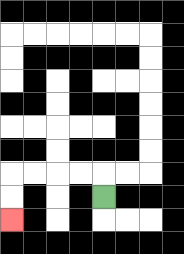{'start': '[4, 8]', 'end': '[0, 9]', 'path_directions': 'U,L,L,L,L,D,D', 'path_coordinates': '[[4, 8], [4, 7], [3, 7], [2, 7], [1, 7], [0, 7], [0, 8], [0, 9]]'}